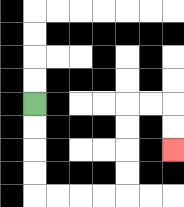{'start': '[1, 4]', 'end': '[7, 6]', 'path_directions': 'D,D,D,D,R,R,R,R,U,U,U,U,R,R,D,D', 'path_coordinates': '[[1, 4], [1, 5], [1, 6], [1, 7], [1, 8], [2, 8], [3, 8], [4, 8], [5, 8], [5, 7], [5, 6], [5, 5], [5, 4], [6, 4], [7, 4], [7, 5], [7, 6]]'}